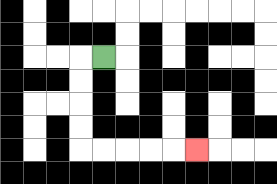{'start': '[4, 2]', 'end': '[8, 6]', 'path_directions': 'L,D,D,D,D,R,R,R,R,R', 'path_coordinates': '[[4, 2], [3, 2], [3, 3], [3, 4], [3, 5], [3, 6], [4, 6], [5, 6], [6, 6], [7, 6], [8, 6]]'}